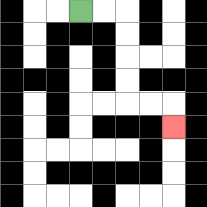{'start': '[3, 0]', 'end': '[7, 5]', 'path_directions': 'R,R,D,D,D,D,R,R,D', 'path_coordinates': '[[3, 0], [4, 0], [5, 0], [5, 1], [5, 2], [5, 3], [5, 4], [6, 4], [7, 4], [7, 5]]'}